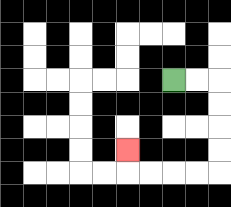{'start': '[7, 3]', 'end': '[5, 6]', 'path_directions': 'R,R,D,D,D,D,L,L,L,L,U', 'path_coordinates': '[[7, 3], [8, 3], [9, 3], [9, 4], [9, 5], [9, 6], [9, 7], [8, 7], [7, 7], [6, 7], [5, 7], [5, 6]]'}